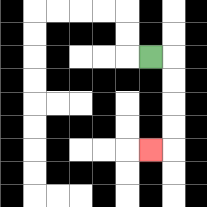{'start': '[6, 2]', 'end': '[6, 6]', 'path_directions': 'R,D,D,D,D,L', 'path_coordinates': '[[6, 2], [7, 2], [7, 3], [7, 4], [7, 5], [7, 6], [6, 6]]'}